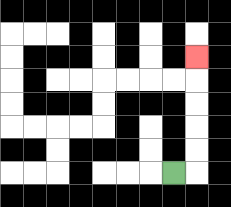{'start': '[7, 7]', 'end': '[8, 2]', 'path_directions': 'R,U,U,U,U,U', 'path_coordinates': '[[7, 7], [8, 7], [8, 6], [8, 5], [8, 4], [8, 3], [8, 2]]'}